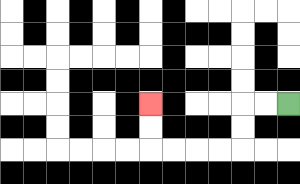{'start': '[12, 4]', 'end': '[6, 4]', 'path_directions': 'L,L,D,D,L,L,L,L,U,U', 'path_coordinates': '[[12, 4], [11, 4], [10, 4], [10, 5], [10, 6], [9, 6], [8, 6], [7, 6], [6, 6], [6, 5], [6, 4]]'}